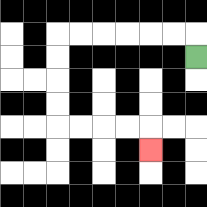{'start': '[8, 2]', 'end': '[6, 6]', 'path_directions': 'U,L,L,L,L,L,L,D,D,D,D,R,R,R,R,D', 'path_coordinates': '[[8, 2], [8, 1], [7, 1], [6, 1], [5, 1], [4, 1], [3, 1], [2, 1], [2, 2], [2, 3], [2, 4], [2, 5], [3, 5], [4, 5], [5, 5], [6, 5], [6, 6]]'}